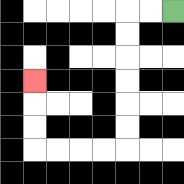{'start': '[7, 0]', 'end': '[1, 3]', 'path_directions': 'L,L,D,D,D,D,D,D,L,L,L,L,U,U,U', 'path_coordinates': '[[7, 0], [6, 0], [5, 0], [5, 1], [5, 2], [5, 3], [5, 4], [5, 5], [5, 6], [4, 6], [3, 6], [2, 6], [1, 6], [1, 5], [1, 4], [1, 3]]'}